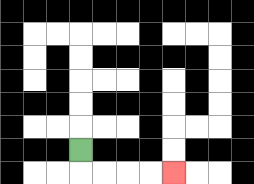{'start': '[3, 6]', 'end': '[7, 7]', 'path_directions': 'D,R,R,R,R', 'path_coordinates': '[[3, 6], [3, 7], [4, 7], [5, 7], [6, 7], [7, 7]]'}